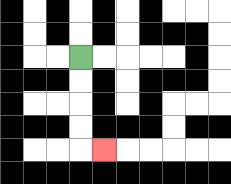{'start': '[3, 2]', 'end': '[4, 6]', 'path_directions': 'D,D,D,D,R', 'path_coordinates': '[[3, 2], [3, 3], [3, 4], [3, 5], [3, 6], [4, 6]]'}